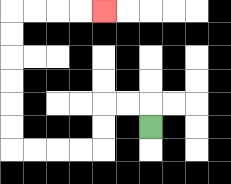{'start': '[6, 5]', 'end': '[4, 0]', 'path_directions': 'U,L,L,D,D,L,L,L,L,U,U,U,U,U,U,R,R,R,R', 'path_coordinates': '[[6, 5], [6, 4], [5, 4], [4, 4], [4, 5], [4, 6], [3, 6], [2, 6], [1, 6], [0, 6], [0, 5], [0, 4], [0, 3], [0, 2], [0, 1], [0, 0], [1, 0], [2, 0], [3, 0], [4, 0]]'}